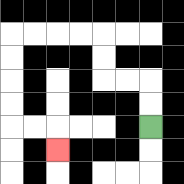{'start': '[6, 5]', 'end': '[2, 6]', 'path_directions': 'U,U,L,L,U,U,L,L,L,L,D,D,D,D,R,R,D', 'path_coordinates': '[[6, 5], [6, 4], [6, 3], [5, 3], [4, 3], [4, 2], [4, 1], [3, 1], [2, 1], [1, 1], [0, 1], [0, 2], [0, 3], [0, 4], [0, 5], [1, 5], [2, 5], [2, 6]]'}